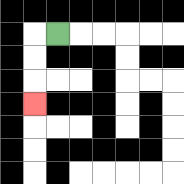{'start': '[2, 1]', 'end': '[1, 4]', 'path_directions': 'L,D,D,D', 'path_coordinates': '[[2, 1], [1, 1], [1, 2], [1, 3], [1, 4]]'}